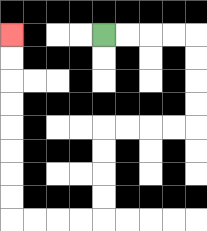{'start': '[4, 1]', 'end': '[0, 1]', 'path_directions': 'R,R,R,R,D,D,D,D,L,L,L,L,D,D,D,D,L,L,L,L,U,U,U,U,U,U,U,U', 'path_coordinates': '[[4, 1], [5, 1], [6, 1], [7, 1], [8, 1], [8, 2], [8, 3], [8, 4], [8, 5], [7, 5], [6, 5], [5, 5], [4, 5], [4, 6], [4, 7], [4, 8], [4, 9], [3, 9], [2, 9], [1, 9], [0, 9], [0, 8], [0, 7], [0, 6], [0, 5], [0, 4], [0, 3], [0, 2], [0, 1]]'}